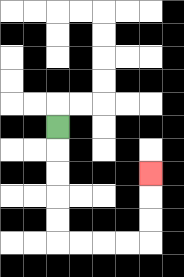{'start': '[2, 5]', 'end': '[6, 7]', 'path_directions': 'D,D,D,D,D,R,R,R,R,U,U,U', 'path_coordinates': '[[2, 5], [2, 6], [2, 7], [2, 8], [2, 9], [2, 10], [3, 10], [4, 10], [5, 10], [6, 10], [6, 9], [6, 8], [6, 7]]'}